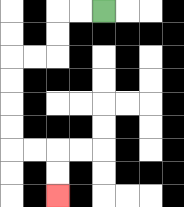{'start': '[4, 0]', 'end': '[2, 8]', 'path_directions': 'L,L,D,D,L,L,D,D,D,D,R,R,D,D', 'path_coordinates': '[[4, 0], [3, 0], [2, 0], [2, 1], [2, 2], [1, 2], [0, 2], [0, 3], [0, 4], [0, 5], [0, 6], [1, 6], [2, 6], [2, 7], [2, 8]]'}